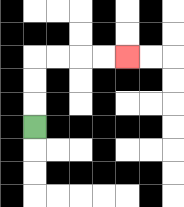{'start': '[1, 5]', 'end': '[5, 2]', 'path_directions': 'U,U,U,R,R,R,R', 'path_coordinates': '[[1, 5], [1, 4], [1, 3], [1, 2], [2, 2], [3, 2], [4, 2], [5, 2]]'}